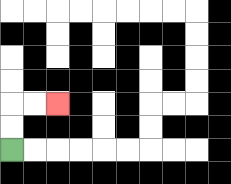{'start': '[0, 6]', 'end': '[2, 4]', 'path_directions': 'U,U,R,R', 'path_coordinates': '[[0, 6], [0, 5], [0, 4], [1, 4], [2, 4]]'}